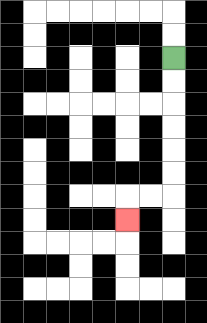{'start': '[7, 2]', 'end': '[5, 9]', 'path_directions': 'D,D,D,D,D,D,L,L,D', 'path_coordinates': '[[7, 2], [7, 3], [7, 4], [7, 5], [7, 6], [7, 7], [7, 8], [6, 8], [5, 8], [5, 9]]'}